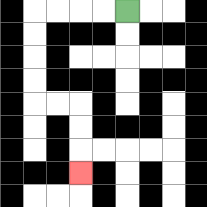{'start': '[5, 0]', 'end': '[3, 7]', 'path_directions': 'L,L,L,L,D,D,D,D,R,R,D,D,D', 'path_coordinates': '[[5, 0], [4, 0], [3, 0], [2, 0], [1, 0], [1, 1], [1, 2], [1, 3], [1, 4], [2, 4], [3, 4], [3, 5], [3, 6], [3, 7]]'}